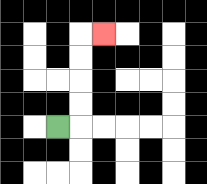{'start': '[2, 5]', 'end': '[4, 1]', 'path_directions': 'R,U,U,U,U,R', 'path_coordinates': '[[2, 5], [3, 5], [3, 4], [3, 3], [3, 2], [3, 1], [4, 1]]'}